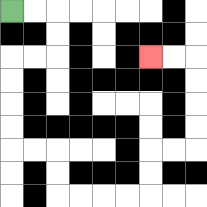{'start': '[0, 0]', 'end': '[6, 2]', 'path_directions': 'R,R,D,D,L,L,D,D,D,D,R,R,D,D,R,R,R,R,U,U,R,R,U,U,U,U,L,L', 'path_coordinates': '[[0, 0], [1, 0], [2, 0], [2, 1], [2, 2], [1, 2], [0, 2], [0, 3], [0, 4], [0, 5], [0, 6], [1, 6], [2, 6], [2, 7], [2, 8], [3, 8], [4, 8], [5, 8], [6, 8], [6, 7], [6, 6], [7, 6], [8, 6], [8, 5], [8, 4], [8, 3], [8, 2], [7, 2], [6, 2]]'}